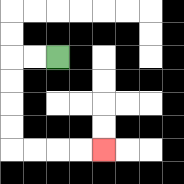{'start': '[2, 2]', 'end': '[4, 6]', 'path_directions': 'L,L,D,D,D,D,R,R,R,R', 'path_coordinates': '[[2, 2], [1, 2], [0, 2], [0, 3], [0, 4], [0, 5], [0, 6], [1, 6], [2, 6], [3, 6], [4, 6]]'}